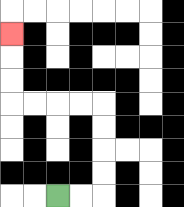{'start': '[2, 8]', 'end': '[0, 1]', 'path_directions': 'R,R,U,U,U,U,L,L,L,L,U,U,U', 'path_coordinates': '[[2, 8], [3, 8], [4, 8], [4, 7], [4, 6], [4, 5], [4, 4], [3, 4], [2, 4], [1, 4], [0, 4], [0, 3], [0, 2], [0, 1]]'}